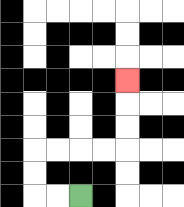{'start': '[3, 8]', 'end': '[5, 3]', 'path_directions': 'L,L,U,U,R,R,R,R,U,U,U', 'path_coordinates': '[[3, 8], [2, 8], [1, 8], [1, 7], [1, 6], [2, 6], [3, 6], [4, 6], [5, 6], [5, 5], [5, 4], [5, 3]]'}